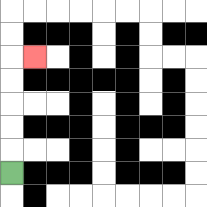{'start': '[0, 7]', 'end': '[1, 2]', 'path_directions': 'U,U,U,U,U,R', 'path_coordinates': '[[0, 7], [0, 6], [0, 5], [0, 4], [0, 3], [0, 2], [1, 2]]'}